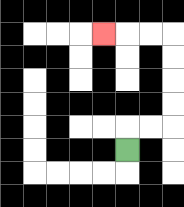{'start': '[5, 6]', 'end': '[4, 1]', 'path_directions': 'U,R,R,U,U,U,U,L,L,L', 'path_coordinates': '[[5, 6], [5, 5], [6, 5], [7, 5], [7, 4], [7, 3], [7, 2], [7, 1], [6, 1], [5, 1], [4, 1]]'}